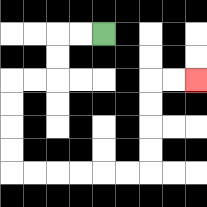{'start': '[4, 1]', 'end': '[8, 3]', 'path_directions': 'L,L,D,D,L,L,D,D,D,D,R,R,R,R,R,R,U,U,U,U,R,R', 'path_coordinates': '[[4, 1], [3, 1], [2, 1], [2, 2], [2, 3], [1, 3], [0, 3], [0, 4], [0, 5], [0, 6], [0, 7], [1, 7], [2, 7], [3, 7], [4, 7], [5, 7], [6, 7], [6, 6], [6, 5], [6, 4], [6, 3], [7, 3], [8, 3]]'}